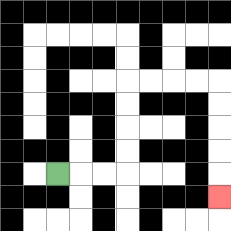{'start': '[2, 7]', 'end': '[9, 8]', 'path_directions': 'R,R,R,U,U,U,U,R,R,R,R,D,D,D,D,D', 'path_coordinates': '[[2, 7], [3, 7], [4, 7], [5, 7], [5, 6], [5, 5], [5, 4], [5, 3], [6, 3], [7, 3], [8, 3], [9, 3], [9, 4], [9, 5], [9, 6], [9, 7], [9, 8]]'}